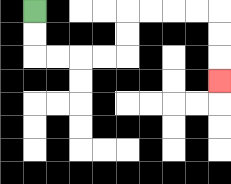{'start': '[1, 0]', 'end': '[9, 3]', 'path_directions': 'D,D,R,R,R,R,U,U,R,R,R,R,D,D,D', 'path_coordinates': '[[1, 0], [1, 1], [1, 2], [2, 2], [3, 2], [4, 2], [5, 2], [5, 1], [5, 0], [6, 0], [7, 0], [8, 0], [9, 0], [9, 1], [9, 2], [9, 3]]'}